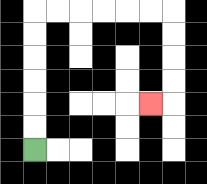{'start': '[1, 6]', 'end': '[6, 4]', 'path_directions': 'U,U,U,U,U,U,R,R,R,R,R,R,D,D,D,D,L', 'path_coordinates': '[[1, 6], [1, 5], [1, 4], [1, 3], [1, 2], [1, 1], [1, 0], [2, 0], [3, 0], [4, 0], [5, 0], [6, 0], [7, 0], [7, 1], [7, 2], [7, 3], [7, 4], [6, 4]]'}